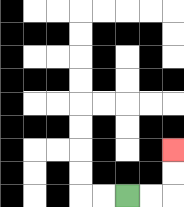{'start': '[5, 8]', 'end': '[7, 6]', 'path_directions': 'R,R,U,U', 'path_coordinates': '[[5, 8], [6, 8], [7, 8], [7, 7], [7, 6]]'}